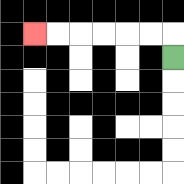{'start': '[7, 2]', 'end': '[1, 1]', 'path_directions': 'U,L,L,L,L,L,L', 'path_coordinates': '[[7, 2], [7, 1], [6, 1], [5, 1], [4, 1], [3, 1], [2, 1], [1, 1]]'}